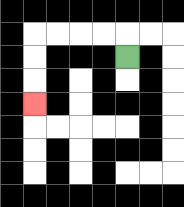{'start': '[5, 2]', 'end': '[1, 4]', 'path_directions': 'U,L,L,L,L,D,D,D', 'path_coordinates': '[[5, 2], [5, 1], [4, 1], [3, 1], [2, 1], [1, 1], [1, 2], [1, 3], [1, 4]]'}